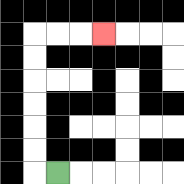{'start': '[2, 7]', 'end': '[4, 1]', 'path_directions': 'L,U,U,U,U,U,U,R,R,R', 'path_coordinates': '[[2, 7], [1, 7], [1, 6], [1, 5], [1, 4], [1, 3], [1, 2], [1, 1], [2, 1], [3, 1], [4, 1]]'}